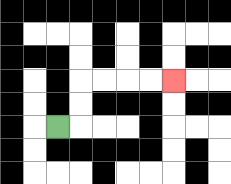{'start': '[2, 5]', 'end': '[7, 3]', 'path_directions': 'R,U,U,R,R,R,R', 'path_coordinates': '[[2, 5], [3, 5], [3, 4], [3, 3], [4, 3], [5, 3], [6, 3], [7, 3]]'}